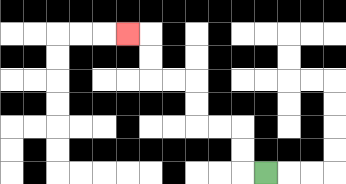{'start': '[11, 7]', 'end': '[5, 1]', 'path_directions': 'L,U,U,L,L,U,U,L,L,U,U,L', 'path_coordinates': '[[11, 7], [10, 7], [10, 6], [10, 5], [9, 5], [8, 5], [8, 4], [8, 3], [7, 3], [6, 3], [6, 2], [6, 1], [5, 1]]'}